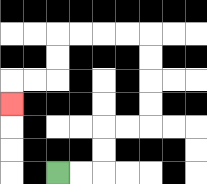{'start': '[2, 7]', 'end': '[0, 4]', 'path_directions': 'R,R,U,U,R,R,U,U,U,U,L,L,L,L,D,D,L,L,D', 'path_coordinates': '[[2, 7], [3, 7], [4, 7], [4, 6], [4, 5], [5, 5], [6, 5], [6, 4], [6, 3], [6, 2], [6, 1], [5, 1], [4, 1], [3, 1], [2, 1], [2, 2], [2, 3], [1, 3], [0, 3], [0, 4]]'}